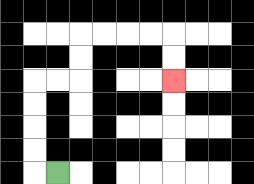{'start': '[2, 7]', 'end': '[7, 3]', 'path_directions': 'L,U,U,U,U,R,R,U,U,R,R,R,R,D,D', 'path_coordinates': '[[2, 7], [1, 7], [1, 6], [1, 5], [1, 4], [1, 3], [2, 3], [3, 3], [3, 2], [3, 1], [4, 1], [5, 1], [6, 1], [7, 1], [7, 2], [7, 3]]'}